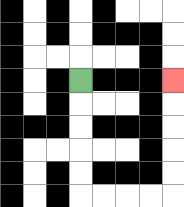{'start': '[3, 3]', 'end': '[7, 3]', 'path_directions': 'D,D,D,D,D,R,R,R,R,U,U,U,U,U', 'path_coordinates': '[[3, 3], [3, 4], [3, 5], [3, 6], [3, 7], [3, 8], [4, 8], [5, 8], [6, 8], [7, 8], [7, 7], [7, 6], [7, 5], [7, 4], [7, 3]]'}